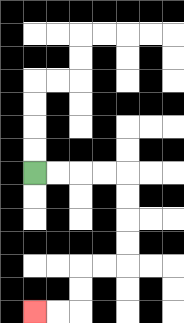{'start': '[1, 7]', 'end': '[1, 13]', 'path_directions': 'R,R,R,R,D,D,D,D,L,L,D,D,L,L', 'path_coordinates': '[[1, 7], [2, 7], [3, 7], [4, 7], [5, 7], [5, 8], [5, 9], [5, 10], [5, 11], [4, 11], [3, 11], [3, 12], [3, 13], [2, 13], [1, 13]]'}